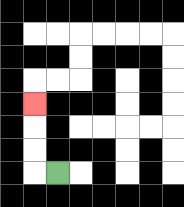{'start': '[2, 7]', 'end': '[1, 4]', 'path_directions': 'L,U,U,U', 'path_coordinates': '[[2, 7], [1, 7], [1, 6], [1, 5], [1, 4]]'}